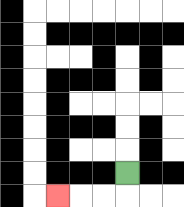{'start': '[5, 7]', 'end': '[2, 8]', 'path_directions': 'D,L,L,L', 'path_coordinates': '[[5, 7], [5, 8], [4, 8], [3, 8], [2, 8]]'}